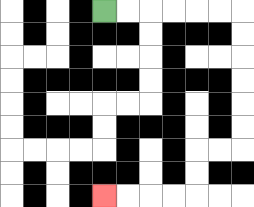{'start': '[4, 0]', 'end': '[4, 8]', 'path_directions': 'R,R,R,R,R,R,D,D,D,D,D,D,L,L,D,D,L,L,L,L', 'path_coordinates': '[[4, 0], [5, 0], [6, 0], [7, 0], [8, 0], [9, 0], [10, 0], [10, 1], [10, 2], [10, 3], [10, 4], [10, 5], [10, 6], [9, 6], [8, 6], [8, 7], [8, 8], [7, 8], [6, 8], [5, 8], [4, 8]]'}